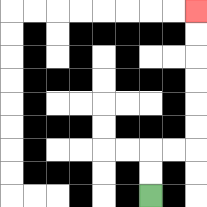{'start': '[6, 8]', 'end': '[8, 0]', 'path_directions': 'U,U,R,R,U,U,U,U,U,U', 'path_coordinates': '[[6, 8], [6, 7], [6, 6], [7, 6], [8, 6], [8, 5], [8, 4], [8, 3], [8, 2], [8, 1], [8, 0]]'}